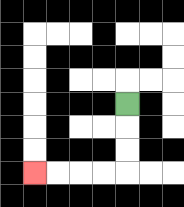{'start': '[5, 4]', 'end': '[1, 7]', 'path_directions': 'D,D,D,L,L,L,L', 'path_coordinates': '[[5, 4], [5, 5], [5, 6], [5, 7], [4, 7], [3, 7], [2, 7], [1, 7]]'}